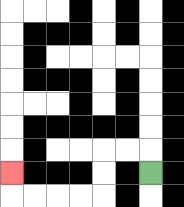{'start': '[6, 7]', 'end': '[0, 7]', 'path_directions': 'U,L,L,D,D,L,L,L,L,U', 'path_coordinates': '[[6, 7], [6, 6], [5, 6], [4, 6], [4, 7], [4, 8], [3, 8], [2, 8], [1, 8], [0, 8], [0, 7]]'}